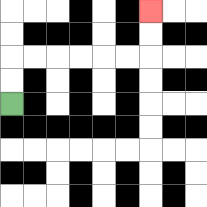{'start': '[0, 4]', 'end': '[6, 0]', 'path_directions': 'U,U,R,R,R,R,R,R,U,U', 'path_coordinates': '[[0, 4], [0, 3], [0, 2], [1, 2], [2, 2], [3, 2], [4, 2], [5, 2], [6, 2], [6, 1], [6, 0]]'}